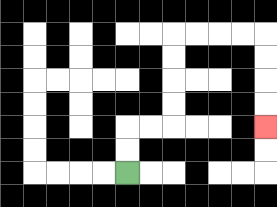{'start': '[5, 7]', 'end': '[11, 5]', 'path_directions': 'U,U,R,R,U,U,U,U,R,R,R,R,D,D,D,D', 'path_coordinates': '[[5, 7], [5, 6], [5, 5], [6, 5], [7, 5], [7, 4], [7, 3], [7, 2], [7, 1], [8, 1], [9, 1], [10, 1], [11, 1], [11, 2], [11, 3], [11, 4], [11, 5]]'}